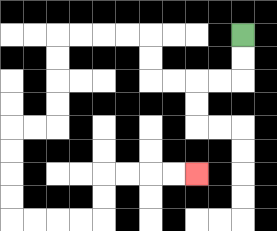{'start': '[10, 1]', 'end': '[8, 7]', 'path_directions': 'D,D,L,L,L,L,U,U,L,L,L,L,D,D,D,D,L,L,D,D,D,D,R,R,R,R,U,U,R,R,R,R', 'path_coordinates': '[[10, 1], [10, 2], [10, 3], [9, 3], [8, 3], [7, 3], [6, 3], [6, 2], [6, 1], [5, 1], [4, 1], [3, 1], [2, 1], [2, 2], [2, 3], [2, 4], [2, 5], [1, 5], [0, 5], [0, 6], [0, 7], [0, 8], [0, 9], [1, 9], [2, 9], [3, 9], [4, 9], [4, 8], [4, 7], [5, 7], [6, 7], [7, 7], [8, 7]]'}